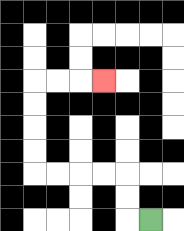{'start': '[6, 9]', 'end': '[4, 3]', 'path_directions': 'L,U,U,L,L,L,L,U,U,U,U,R,R,R', 'path_coordinates': '[[6, 9], [5, 9], [5, 8], [5, 7], [4, 7], [3, 7], [2, 7], [1, 7], [1, 6], [1, 5], [1, 4], [1, 3], [2, 3], [3, 3], [4, 3]]'}